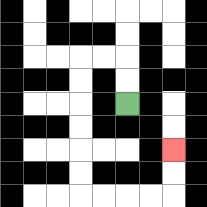{'start': '[5, 4]', 'end': '[7, 6]', 'path_directions': 'U,U,L,L,D,D,D,D,D,D,R,R,R,R,U,U', 'path_coordinates': '[[5, 4], [5, 3], [5, 2], [4, 2], [3, 2], [3, 3], [3, 4], [3, 5], [3, 6], [3, 7], [3, 8], [4, 8], [5, 8], [6, 8], [7, 8], [7, 7], [7, 6]]'}